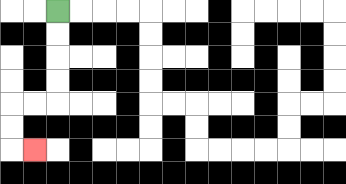{'start': '[2, 0]', 'end': '[1, 6]', 'path_directions': 'D,D,D,D,L,L,D,D,R', 'path_coordinates': '[[2, 0], [2, 1], [2, 2], [2, 3], [2, 4], [1, 4], [0, 4], [0, 5], [0, 6], [1, 6]]'}